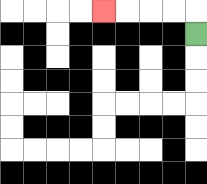{'start': '[8, 1]', 'end': '[4, 0]', 'path_directions': 'U,L,L,L,L', 'path_coordinates': '[[8, 1], [8, 0], [7, 0], [6, 0], [5, 0], [4, 0]]'}